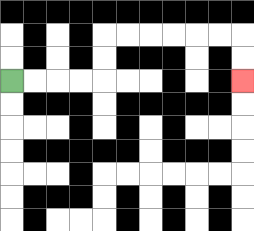{'start': '[0, 3]', 'end': '[10, 3]', 'path_directions': 'R,R,R,R,U,U,R,R,R,R,R,R,D,D', 'path_coordinates': '[[0, 3], [1, 3], [2, 3], [3, 3], [4, 3], [4, 2], [4, 1], [5, 1], [6, 1], [7, 1], [8, 1], [9, 1], [10, 1], [10, 2], [10, 3]]'}